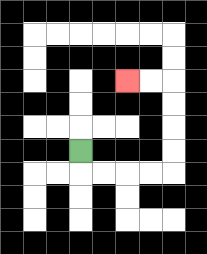{'start': '[3, 6]', 'end': '[5, 3]', 'path_directions': 'D,R,R,R,R,U,U,U,U,L,L', 'path_coordinates': '[[3, 6], [3, 7], [4, 7], [5, 7], [6, 7], [7, 7], [7, 6], [7, 5], [7, 4], [7, 3], [6, 3], [5, 3]]'}